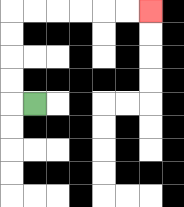{'start': '[1, 4]', 'end': '[6, 0]', 'path_directions': 'L,U,U,U,U,R,R,R,R,R,R', 'path_coordinates': '[[1, 4], [0, 4], [0, 3], [0, 2], [0, 1], [0, 0], [1, 0], [2, 0], [3, 0], [4, 0], [5, 0], [6, 0]]'}